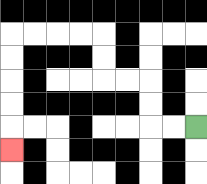{'start': '[8, 5]', 'end': '[0, 6]', 'path_directions': 'L,L,U,U,L,L,U,U,L,L,L,L,D,D,D,D,D', 'path_coordinates': '[[8, 5], [7, 5], [6, 5], [6, 4], [6, 3], [5, 3], [4, 3], [4, 2], [4, 1], [3, 1], [2, 1], [1, 1], [0, 1], [0, 2], [0, 3], [0, 4], [0, 5], [0, 6]]'}